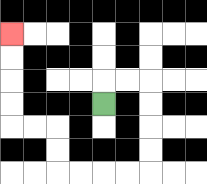{'start': '[4, 4]', 'end': '[0, 1]', 'path_directions': 'U,R,R,D,D,D,D,L,L,L,L,U,U,L,L,U,U,U,U', 'path_coordinates': '[[4, 4], [4, 3], [5, 3], [6, 3], [6, 4], [6, 5], [6, 6], [6, 7], [5, 7], [4, 7], [3, 7], [2, 7], [2, 6], [2, 5], [1, 5], [0, 5], [0, 4], [0, 3], [0, 2], [0, 1]]'}